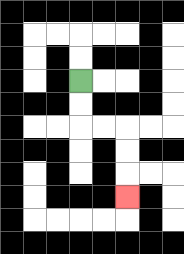{'start': '[3, 3]', 'end': '[5, 8]', 'path_directions': 'D,D,R,R,D,D,D', 'path_coordinates': '[[3, 3], [3, 4], [3, 5], [4, 5], [5, 5], [5, 6], [5, 7], [5, 8]]'}